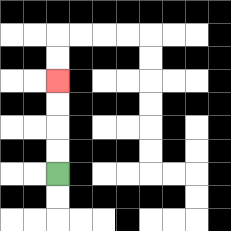{'start': '[2, 7]', 'end': '[2, 3]', 'path_directions': 'U,U,U,U', 'path_coordinates': '[[2, 7], [2, 6], [2, 5], [2, 4], [2, 3]]'}